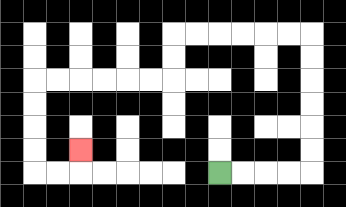{'start': '[9, 7]', 'end': '[3, 6]', 'path_directions': 'R,R,R,R,U,U,U,U,U,U,L,L,L,L,L,L,D,D,L,L,L,L,L,L,D,D,D,D,R,R,U', 'path_coordinates': '[[9, 7], [10, 7], [11, 7], [12, 7], [13, 7], [13, 6], [13, 5], [13, 4], [13, 3], [13, 2], [13, 1], [12, 1], [11, 1], [10, 1], [9, 1], [8, 1], [7, 1], [7, 2], [7, 3], [6, 3], [5, 3], [4, 3], [3, 3], [2, 3], [1, 3], [1, 4], [1, 5], [1, 6], [1, 7], [2, 7], [3, 7], [3, 6]]'}